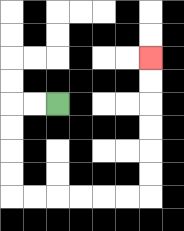{'start': '[2, 4]', 'end': '[6, 2]', 'path_directions': 'L,L,D,D,D,D,R,R,R,R,R,R,U,U,U,U,U,U', 'path_coordinates': '[[2, 4], [1, 4], [0, 4], [0, 5], [0, 6], [0, 7], [0, 8], [1, 8], [2, 8], [3, 8], [4, 8], [5, 8], [6, 8], [6, 7], [6, 6], [6, 5], [6, 4], [6, 3], [6, 2]]'}